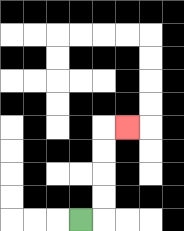{'start': '[3, 9]', 'end': '[5, 5]', 'path_directions': 'R,U,U,U,U,R', 'path_coordinates': '[[3, 9], [4, 9], [4, 8], [4, 7], [4, 6], [4, 5], [5, 5]]'}